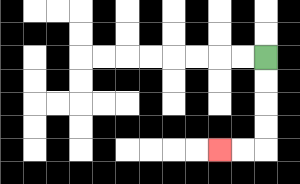{'start': '[11, 2]', 'end': '[9, 6]', 'path_directions': 'D,D,D,D,L,L', 'path_coordinates': '[[11, 2], [11, 3], [11, 4], [11, 5], [11, 6], [10, 6], [9, 6]]'}